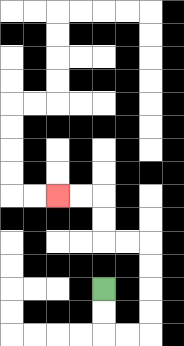{'start': '[4, 12]', 'end': '[2, 8]', 'path_directions': 'D,D,R,R,U,U,U,U,L,L,U,U,L,L', 'path_coordinates': '[[4, 12], [4, 13], [4, 14], [5, 14], [6, 14], [6, 13], [6, 12], [6, 11], [6, 10], [5, 10], [4, 10], [4, 9], [4, 8], [3, 8], [2, 8]]'}